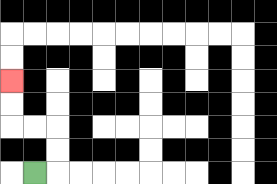{'start': '[1, 7]', 'end': '[0, 3]', 'path_directions': 'R,U,U,L,L,U,U', 'path_coordinates': '[[1, 7], [2, 7], [2, 6], [2, 5], [1, 5], [0, 5], [0, 4], [0, 3]]'}